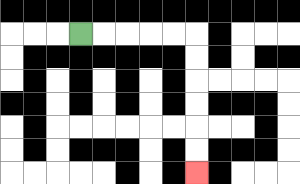{'start': '[3, 1]', 'end': '[8, 7]', 'path_directions': 'R,R,R,R,R,D,D,D,D,D,D', 'path_coordinates': '[[3, 1], [4, 1], [5, 1], [6, 1], [7, 1], [8, 1], [8, 2], [8, 3], [8, 4], [8, 5], [8, 6], [8, 7]]'}